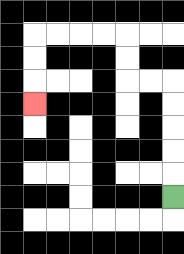{'start': '[7, 8]', 'end': '[1, 4]', 'path_directions': 'U,U,U,U,U,L,L,U,U,L,L,L,L,D,D,D', 'path_coordinates': '[[7, 8], [7, 7], [7, 6], [7, 5], [7, 4], [7, 3], [6, 3], [5, 3], [5, 2], [5, 1], [4, 1], [3, 1], [2, 1], [1, 1], [1, 2], [1, 3], [1, 4]]'}